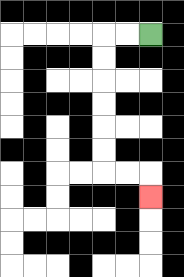{'start': '[6, 1]', 'end': '[6, 8]', 'path_directions': 'L,L,D,D,D,D,D,D,R,R,D', 'path_coordinates': '[[6, 1], [5, 1], [4, 1], [4, 2], [4, 3], [4, 4], [4, 5], [4, 6], [4, 7], [5, 7], [6, 7], [6, 8]]'}